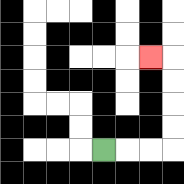{'start': '[4, 6]', 'end': '[6, 2]', 'path_directions': 'R,R,R,U,U,U,U,L', 'path_coordinates': '[[4, 6], [5, 6], [6, 6], [7, 6], [7, 5], [7, 4], [7, 3], [7, 2], [6, 2]]'}